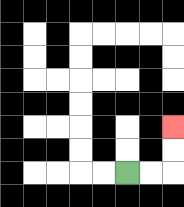{'start': '[5, 7]', 'end': '[7, 5]', 'path_directions': 'R,R,U,U', 'path_coordinates': '[[5, 7], [6, 7], [7, 7], [7, 6], [7, 5]]'}